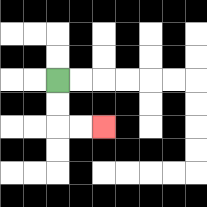{'start': '[2, 3]', 'end': '[4, 5]', 'path_directions': 'D,D,R,R', 'path_coordinates': '[[2, 3], [2, 4], [2, 5], [3, 5], [4, 5]]'}